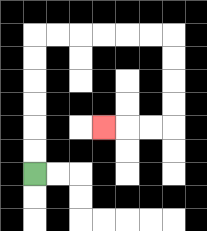{'start': '[1, 7]', 'end': '[4, 5]', 'path_directions': 'U,U,U,U,U,U,R,R,R,R,R,R,D,D,D,D,L,L,L', 'path_coordinates': '[[1, 7], [1, 6], [1, 5], [1, 4], [1, 3], [1, 2], [1, 1], [2, 1], [3, 1], [4, 1], [5, 1], [6, 1], [7, 1], [7, 2], [7, 3], [7, 4], [7, 5], [6, 5], [5, 5], [4, 5]]'}